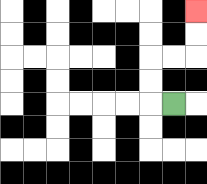{'start': '[7, 4]', 'end': '[8, 0]', 'path_directions': 'L,U,U,R,R,U,U', 'path_coordinates': '[[7, 4], [6, 4], [6, 3], [6, 2], [7, 2], [8, 2], [8, 1], [8, 0]]'}